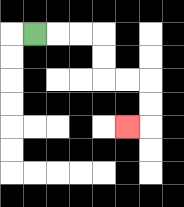{'start': '[1, 1]', 'end': '[5, 5]', 'path_directions': 'R,R,R,D,D,R,R,D,D,L', 'path_coordinates': '[[1, 1], [2, 1], [3, 1], [4, 1], [4, 2], [4, 3], [5, 3], [6, 3], [6, 4], [6, 5], [5, 5]]'}